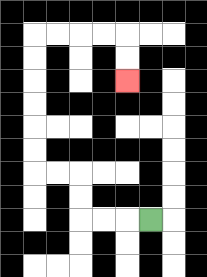{'start': '[6, 9]', 'end': '[5, 3]', 'path_directions': 'L,L,L,U,U,L,L,U,U,U,U,U,U,R,R,R,R,D,D', 'path_coordinates': '[[6, 9], [5, 9], [4, 9], [3, 9], [3, 8], [3, 7], [2, 7], [1, 7], [1, 6], [1, 5], [1, 4], [1, 3], [1, 2], [1, 1], [2, 1], [3, 1], [4, 1], [5, 1], [5, 2], [5, 3]]'}